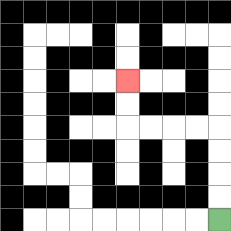{'start': '[9, 9]', 'end': '[5, 3]', 'path_directions': 'U,U,U,U,L,L,L,L,U,U', 'path_coordinates': '[[9, 9], [9, 8], [9, 7], [9, 6], [9, 5], [8, 5], [7, 5], [6, 5], [5, 5], [5, 4], [5, 3]]'}